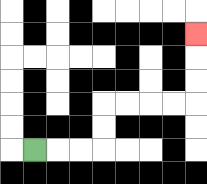{'start': '[1, 6]', 'end': '[8, 1]', 'path_directions': 'R,R,R,U,U,R,R,R,R,U,U,U', 'path_coordinates': '[[1, 6], [2, 6], [3, 6], [4, 6], [4, 5], [4, 4], [5, 4], [6, 4], [7, 4], [8, 4], [8, 3], [8, 2], [8, 1]]'}